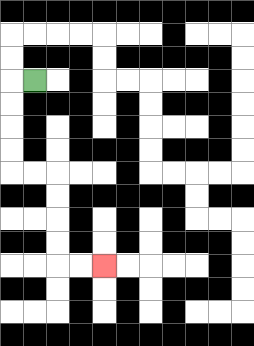{'start': '[1, 3]', 'end': '[4, 11]', 'path_directions': 'L,D,D,D,D,R,R,D,D,D,D,R,R', 'path_coordinates': '[[1, 3], [0, 3], [0, 4], [0, 5], [0, 6], [0, 7], [1, 7], [2, 7], [2, 8], [2, 9], [2, 10], [2, 11], [3, 11], [4, 11]]'}